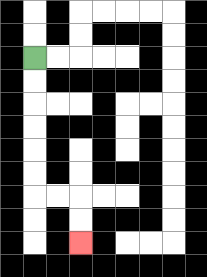{'start': '[1, 2]', 'end': '[3, 10]', 'path_directions': 'D,D,D,D,D,D,R,R,D,D', 'path_coordinates': '[[1, 2], [1, 3], [1, 4], [1, 5], [1, 6], [1, 7], [1, 8], [2, 8], [3, 8], [3, 9], [3, 10]]'}